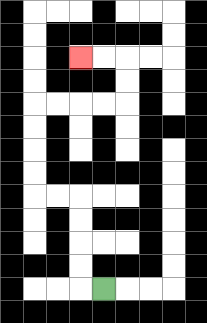{'start': '[4, 12]', 'end': '[3, 2]', 'path_directions': 'L,U,U,U,U,L,L,U,U,U,U,R,R,R,R,U,U,L,L', 'path_coordinates': '[[4, 12], [3, 12], [3, 11], [3, 10], [3, 9], [3, 8], [2, 8], [1, 8], [1, 7], [1, 6], [1, 5], [1, 4], [2, 4], [3, 4], [4, 4], [5, 4], [5, 3], [5, 2], [4, 2], [3, 2]]'}